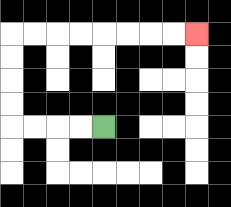{'start': '[4, 5]', 'end': '[8, 1]', 'path_directions': 'L,L,L,L,U,U,U,U,R,R,R,R,R,R,R,R', 'path_coordinates': '[[4, 5], [3, 5], [2, 5], [1, 5], [0, 5], [0, 4], [0, 3], [0, 2], [0, 1], [1, 1], [2, 1], [3, 1], [4, 1], [5, 1], [6, 1], [7, 1], [8, 1]]'}